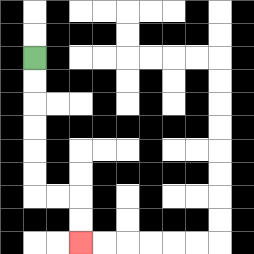{'start': '[1, 2]', 'end': '[3, 10]', 'path_directions': 'D,D,D,D,D,D,R,R,D,D', 'path_coordinates': '[[1, 2], [1, 3], [1, 4], [1, 5], [1, 6], [1, 7], [1, 8], [2, 8], [3, 8], [3, 9], [3, 10]]'}